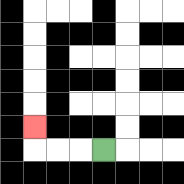{'start': '[4, 6]', 'end': '[1, 5]', 'path_directions': 'L,L,L,U', 'path_coordinates': '[[4, 6], [3, 6], [2, 6], [1, 6], [1, 5]]'}